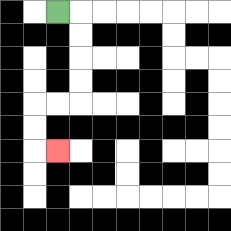{'start': '[2, 0]', 'end': '[2, 6]', 'path_directions': 'R,D,D,D,D,L,L,D,D,R', 'path_coordinates': '[[2, 0], [3, 0], [3, 1], [3, 2], [3, 3], [3, 4], [2, 4], [1, 4], [1, 5], [1, 6], [2, 6]]'}